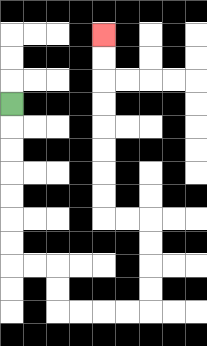{'start': '[0, 4]', 'end': '[4, 1]', 'path_directions': 'D,D,D,D,D,D,D,R,R,D,D,R,R,R,R,U,U,U,U,L,L,U,U,U,U,U,U,U,U', 'path_coordinates': '[[0, 4], [0, 5], [0, 6], [0, 7], [0, 8], [0, 9], [0, 10], [0, 11], [1, 11], [2, 11], [2, 12], [2, 13], [3, 13], [4, 13], [5, 13], [6, 13], [6, 12], [6, 11], [6, 10], [6, 9], [5, 9], [4, 9], [4, 8], [4, 7], [4, 6], [4, 5], [4, 4], [4, 3], [4, 2], [4, 1]]'}